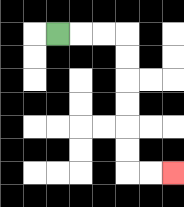{'start': '[2, 1]', 'end': '[7, 7]', 'path_directions': 'R,R,R,D,D,D,D,D,D,R,R', 'path_coordinates': '[[2, 1], [3, 1], [4, 1], [5, 1], [5, 2], [5, 3], [5, 4], [5, 5], [5, 6], [5, 7], [6, 7], [7, 7]]'}